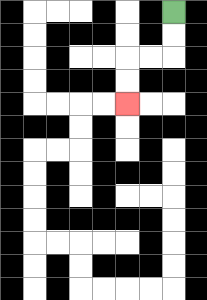{'start': '[7, 0]', 'end': '[5, 4]', 'path_directions': 'D,D,L,L,D,D', 'path_coordinates': '[[7, 0], [7, 1], [7, 2], [6, 2], [5, 2], [5, 3], [5, 4]]'}